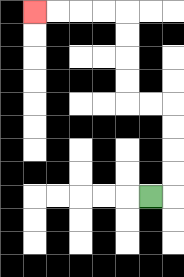{'start': '[6, 8]', 'end': '[1, 0]', 'path_directions': 'R,U,U,U,U,L,L,U,U,U,U,L,L,L,L', 'path_coordinates': '[[6, 8], [7, 8], [7, 7], [7, 6], [7, 5], [7, 4], [6, 4], [5, 4], [5, 3], [5, 2], [5, 1], [5, 0], [4, 0], [3, 0], [2, 0], [1, 0]]'}